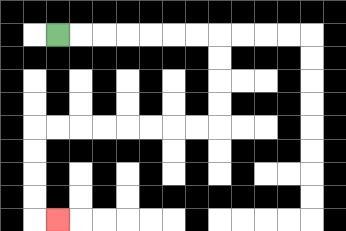{'start': '[2, 1]', 'end': '[2, 9]', 'path_directions': 'R,R,R,R,R,R,R,D,D,D,D,L,L,L,L,L,L,L,L,D,D,D,D,R', 'path_coordinates': '[[2, 1], [3, 1], [4, 1], [5, 1], [6, 1], [7, 1], [8, 1], [9, 1], [9, 2], [9, 3], [9, 4], [9, 5], [8, 5], [7, 5], [6, 5], [5, 5], [4, 5], [3, 5], [2, 5], [1, 5], [1, 6], [1, 7], [1, 8], [1, 9], [2, 9]]'}